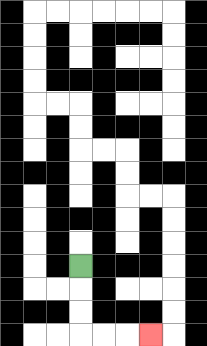{'start': '[3, 11]', 'end': '[6, 14]', 'path_directions': 'D,D,D,R,R,R', 'path_coordinates': '[[3, 11], [3, 12], [3, 13], [3, 14], [4, 14], [5, 14], [6, 14]]'}